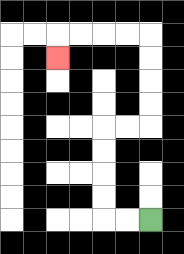{'start': '[6, 9]', 'end': '[2, 2]', 'path_directions': 'L,L,U,U,U,U,R,R,U,U,U,U,L,L,L,L,D', 'path_coordinates': '[[6, 9], [5, 9], [4, 9], [4, 8], [4, 7], [4, 6], [4, 5], [5, 5], [6, 5], [6, 4], [6, 3], [6, 2], [6, 1], [5, 1], [4, 1], [3, 1], [2, 1], [2, 2]]'}